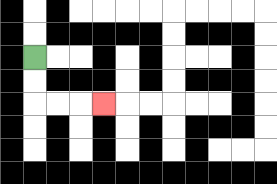{'start': '[1, 2]', 'end': '[4, 4]', 'path_directions': 'D,D,R,R,R', 'path_coordinates': '[[1, 2], [1, 3], [1, 4], [2, 4], [3, 4], [4, 4]]'}